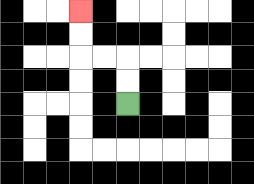{'start': '[5, 4]', 'end': '[3, 0]', 'path_directions': 'U,U,L,L,U,U', 'path_coordinates': '[[5, 4], [5, 3], [5, 2], [4, 2], [3, 2], [3, 1], [3, 0]]'}